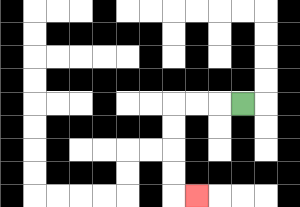{'start': '[10, 4]', 'end': '[8, 8]', 'path_directions': 'L,L,L,D,D,D,D,R', 'path_coordinates': '[[10, 4], [9, 4], [8, 4], [7, 4], [7, 5], [7, 6], [7, 7], [7, 8], [8, 8]]'}